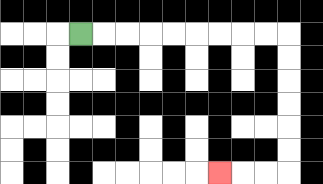{'start': '[3, 1]', 'end': '[9, 7]', 'path_directions': 'R,R,R,R,R,R,R,R,R,D,D,D,D,D,D,L,L,L', 'path_coordinates': '[[3, 1], [4, 1], [5, 1], [6, 1], [7, 1], [8, 1], [9, 1], [10, 1], [11, 1], [12, 1], [12, 2], [12, 3], [12, 4], [12, 5], [12, 6], [12, 7], [11, 7], [10, 7], [9, 7]]'}